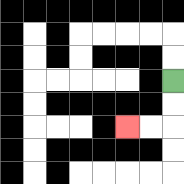{'start': '[7, 3]', 'end': '[5, 5]', 'path_directions': 'D,D,L,L', 'path_coordinates': '[[7, 3], [7, 4], [7, 5], [6, 5], [5, 5]]'}